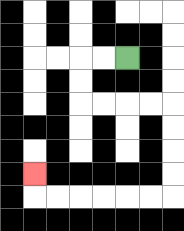{'start': '[5, 2]', 'end': '[1, 7]', 'path_directions': 'L,L,D,D,R,R,R,R,D,D,D,D,L,L,L,L,L,L,U', 'path_coordinates': '[[5, 2], [4, 2], [3, 2], [3, 3], [3, 4], [4, 4], [5, 4], [6, 4], [7, 4], [7, 5], [7, 6], [7, 7], [7, 8], [6, 8], [5, 8], [4, 8], [3, 8], [2, 8], [1, 8], [1, 7]]'}